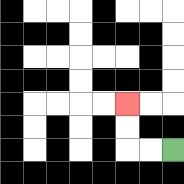{'start': '[7, 6]', 'end': '[5, 4]', 'path_directions': 'L,L,U,U', 'path_coordinates': '[[7, 6], [6, 6], [5, 6], [5, 5], [5, 4]]'}